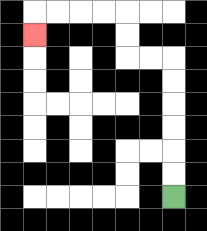{'start': '[7, 8]', 'end': '[1, 1]', 'path_directions': 'U,U,U,U,U,U,L,L,U,U,L,L,L,L,D', 'path_coordinates': '[[7, 8], [7, 7], [7, 6], [7, 5], [7, 4], [7, 3], [7, 2], [6, 2], [5, 2], [5, 1], [5, 0], [4, 0], [3, 0], [2, 0], [1, 0], [1, 1]]'}